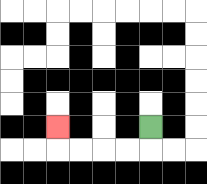{'start': '[6, 5]', 'end': '[2, 5]', 'path_directions': 'D,L,L,L,L,U', 'path_coordinates': '[[6, 5], [6, 6], [5, 6], [4, 6], [3, 6], [2, 6], [2, 5]]'}